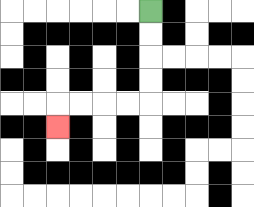{'start': '[6, 0]', 'end': '[2, 5]', 'path_directions': 'D,D,D,D,L,L,L,L,D', 'path_coordinates': '[[6, 0], [6, 1], [6, 2], [6, 3], [6, 4], [5, 4], [4, 4], [3, 4], [2, 4], [2, 5]]'}